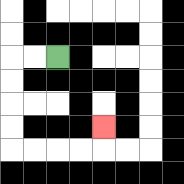{'start': '[2, 2]', 'end': '[4, 5]', 'path_directions': 'L,L,D,D,D,D,R,R,R,R,U', 'path_coordinates': '[[2, 2], [1, 2], [0, 2], [0, 3], [0, 4], [0, 5], [0, 6], [1, 6], [2, 6], [3, 6], [4, 6], [4, 5]]'}